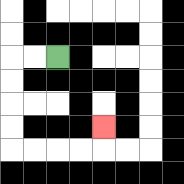{'start': '[2, 2]', 'end': '[4, 5]', 'path_directions': 'L,L,D,D,D,D,R,R,R,R,U', 'path_coordinates': '[[2, 2], [1, 2], [0, 2], [0, 3], [0, 4], [0, 5], [0, 6], [1, 6], [2, 6], [3, 6], [4, 6], [4, 5]]'}